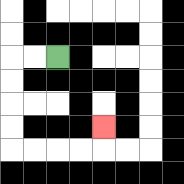{'start': '[2, 2]', 'end': '[4, 5]', 'path_directions': 'L,L,D,D,D,D,R,R,R,R,U', 'path_coordinates': '[[2, 2], [1, 2], [0, 2], [0, 3], [0, 4], [0, 5], [0, 6], [1, 6], [2, 6], [3, 6], [4, 6], [4, 5]]'}